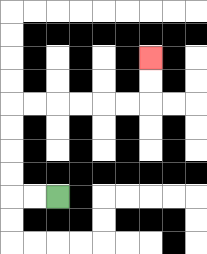{'start': '[2, 8]', 'end': '[6, 2]', 'path_directions': 'L,L,U,U,U,U,R,R,R,R,R,R,U,U', 'path_coordinates': '[[2, 8], [1, 8], [0, 8], [0, 7], [0, 6], [0, 5], [0, 4], [1, 4], [2, 4], [3, 4], [4, 4], [5, 4], [6, 4], [6, 3], [6, 2]]'}